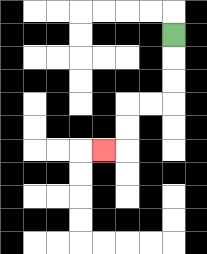{'start': '[7, 1]', 'end': '[4, 6]', 'path_directions': 'D,D,D,L,L,D,D,L', 'path_coordinates': '[[7, 1], [7, 2], [7, 3], [7, 4], [6, 4], [5, 4], [5, 5], [5, 6], [4, 6]]'}